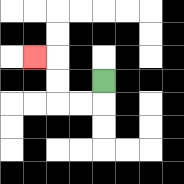{'start': '[4, 3]', 'end': '[1, 2]', 'path_directions': 'D,L,L,U,U,L', 'path_coordinates': '[[4, 3], [4, 4], [3, 4], [2, 4], [2, 3], [2, 2], [1, 2]]'}